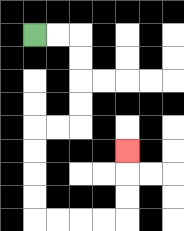{'start': '[1, 1]', 'end': '[5, 6]', 'path_directions': 'R,R,D,D,D,D,L,L,D,D,D,D,R,R,R,R,U,U,U', 'path_coordinates': '[[1, 1], [2, 1], [3, 1], [3, 2], [3, 3], [3, 4], [3, 5], [2, 5], [1, 5], [1, 6], [1, 7], [1, 8], [1, 9], [2, 9], [3, 9], [4, 9], [5, 9], [5, 8], [5, 7], [5, 6]]'}